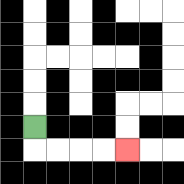{'start': '[1, 5]', 'end': '[5, 6]', 'path_directions': 'D,R,R,R,R', 'path_coordinates': '[[1, 5], [1, 6], [2, 6], [3, 6], [4, 6], [5, 6]]'}